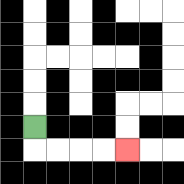{'start': '[1, 5]', 'end': '[5, 6]', 'path_directions': 'D,R,R,R,R', 'path_coordinates': '[[1, 5], [1, 6], [2, 6], [3, 6], [4, 6], [5, 6]]'}